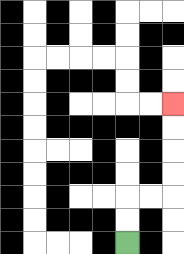{'start': '[5, 10]', 'end': '[7, 4]', 'path_directions': 'U,U,R,R,U,U,U,U', 'path_coordinates': '[[5, 10], [5, 9], [5, 8], [6, 8], [7, 8], [7, 7], [7, 6], [7, 5], [7, 4]]'}